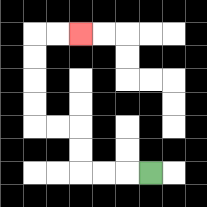{'start': '[6, 7]', 'end': '[3, 1]', 'path_directions': 'L,L,L,U,U,L,L,U,U,U,U,R,R', 'path_coordinates': '[[6, 7], [5, 7], [4, 7], [3, 7], [3, 6], [3, 5], [2, 5], [1, 5], [1, 4], [1, 3], [1, 2], [1, 1], [2, 1], [3, 1]]'}